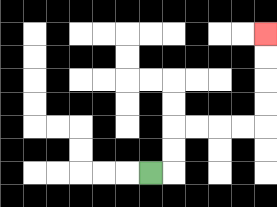{'start': '[6, 7]', 'end': '[11, 1]', 'path_directions': 'R,U,U,R,R,R,R,U,U,U,U', 'path_coordinates': '[[6, 7], [7, 7], [7, 6], [7, 5], [8, 5], [9, 5], [10, 5], [11, 5], [11, 4], [11, 3], [11, 2], [11, 1]]'}